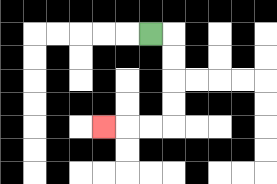{'start': '[6, 1]', 'end': '[4, 5]', 'path_directions': 'R,D,D,D,D,L,L,L', 'path_coordinates': '[[6, 1], [7, 1], [7, 2], [7, 3], [7, 4], [7, 5], [6, 5], [5, 5], [4, 5]]'}